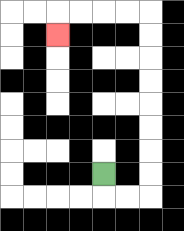{'start': '[4, 7]', 'end': '[2, 1]', 'path_directions': 'D,R,R,U,U,U,U,U,U,U,U,L,L,L,L,D', 'path_coordinates': '[[4, 7], [4, 8], [5, 8], [6, 8], [6, 7], [6, 6], [6, 5], [6, 4], [6, 3], [6, 2], [6, 1], [6, 0], [5, 0], [4, 0], [3, 0], [2, 0], [2, 1]]'}